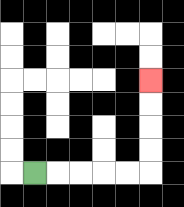{'start': '[1, 7]', 'end': '[6, 3]', 'path_directions': 'R,R,R,R,R,U,U,U,U', 'path_coordinates': '[[1, 7], [2, 7], [3, 7], [4, 7], [5, 7], [6, 7], [6, 6], [6, 5], [6, 4], [6, 3]]'}